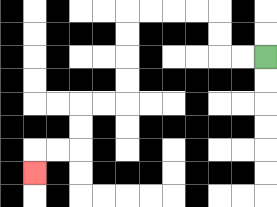{'start': '[11, 2]', 'end': '[1, 7]', 'path_directions': 'L,L,U,U,L,L,L,L,D,D,D,D,L,L,D,D,L,L,D', 'path_coordinates': '[[11, 2], [10, 2], [9, 2], [9, 1], [9, 0], [8, 0], [7, 0], [6, 0], [5, 0], [5, 1], [5, 2], [5, 3], [5, 4], [4, 4], [3, 4], [3, 5], [3, 6], [2, 6], [1, 6], [1, 7]]'}